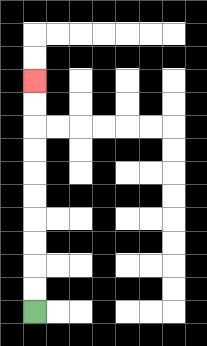{'start': '[1, 13]', 'end': '[1, 3]', 'path_directions': 'U,U,U,U,U,U,U,U,U,U', 'path_coordinates': '[[1, 13], [1, 12], [1, 11], [1, 10], [1, 9], [1, 8], [1, 7], [1, 6], [1, 5], [1, 4], [1, 3]]'}